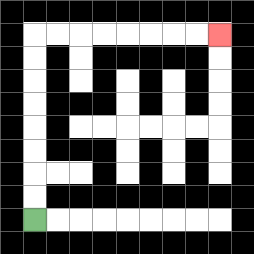{'start': '[1, 9]', 'end': '[9, 1]', 'path_directions': 'U,U,U,U,U,U,U,U,R,R,R,R,R,R,R,R', 'path_coordinates': '[[1, 9], [1, 8], [1, 7], [1, 6], [1, 5], [1, 4], [1, 3], [1, 2], [1, 1], [2, 1], [3, 1], [4, 1], [5, 1], [6, 1], [7, 1], [8, 1], [9, 1]]'}